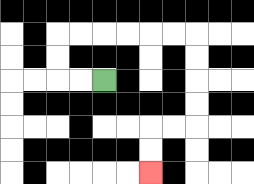{'start': '[4, 3]', 'end': '[6, 7]', 'path_directions': 'L,L,U,U,R,R,R,R,R,R,D,D,D,D,L,L,D,D', 'path_coordinates': '[[4, 3], [3, 3], [2, 3], [2, 2], [2, 1], [3, 1], [4, 1], [5, 1], [6, 1], [7, 1], [8, 1], [8, 2], [8, 3], [8, 4], [8, 5], [7, 5], [6, 5], [6, 6], [6, 7]]'}